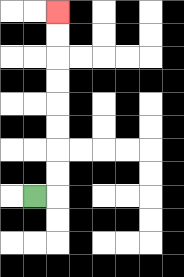{'start': '[1, 8]', 'end': '[2, 0]', 'path_directions': 'R,U,U,U,U,U,U,U,U', 'path_coordinates': '[[1, 8], [2, 8], [2, 7], [2, 6], [2, 5], [2, 4], [2, 3], [2, 2], [2, 1], [2, 0]]'}